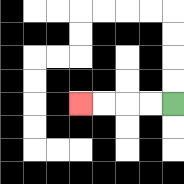{'start': '[7, 4]', 'end': '[3, 4]', 'path_directions': 'L,L,L,L', 'path_coordinates': '[[7, 4], [6, 4], [5, 4], [4, 4], [3, 4]]'}